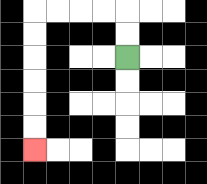{'start': '[5, 2]', 'end': '[1, 6]', 'path_directions': 'U,U,L,L,L,L,D,D,D,D,D,D', 'path_coordinates': '[[5, 2], [5, 1], [5, 0], [4, 0], [3, 0], [2, 0], [1, 0], [1, 1], [1, 2], [1, 3], [1, 4], [1, 5], [1, 6]]'}